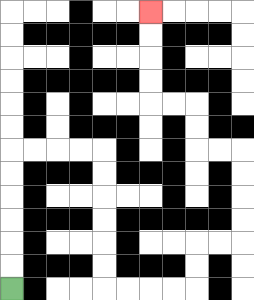{'start': '[0, 12]', 'end': '[6, 0]', 'path_directions': 'U,U,U,U,U,U,R,R,R,R,D,D,D,D,D,D,R,R,R,R,U,U,R,R,U,U,U,U,L,L,U,U,L,L,U,U,U,U', 'path_coordinates': '[[0, 12], [0, 11], [0, 10], [0, 9], [0, 8], [0, 7], [0, 6], [1, 6], [2, 6], [3, 6], [4, 6], [4, 7], [4, 8], [4, 9], [4, 10], [4, 11], [4, 12], [5, 12], [6, 12], [7, 12], [8, 12], [8, 11], [8, 10], [9, 10], [10, 10], [10, 9], [10, 8], [10, 7], [10, 6], [9, 6], [8, 6], [8, 5], [8, 4], [7, 4], [6, 4], [6, 3], [6, 2], [6, 1], [6, 0]]'}